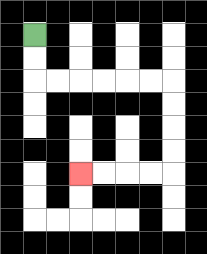{'start': '[1, 1]', 'end': '[3, 7]', 'path_directions': 'D,D,R,R,R,R,R,R,D,D,D,D,L,L,L,L', 'path_coordinates': '[[1, 1], [1, 2], [1, 3], [2, 3], [3, 3], [4, 3], [5, 3], [6, 3], [7, 3], [7, 4], [7, 5], [7, 6], [7, 7], [6, 7], [5, 7], [4, 7], [3, 7]]'}